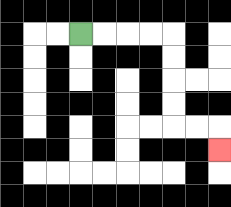{'start': '[3, 1]', 'end': '[9, 6]', 'path_directions': 'R,R,R,R,D,D,D,D,R,R,D', 'path_coordinates': '[[3, 1], [4, 1], [5, 1], [6, 1], [7, 1], [7, 2], [7, 3], [7, 4], [7, 5], [8, 5], [9, 5], [9, 6]]'}